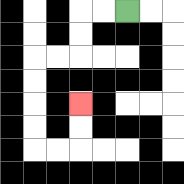{'start': '[5, 0]', 'end': '[3, 4]', 'path_directions': 'L,L,D,D,L,L,D,D,D,D,R,R,U,U', 'path_coordinates': '[[5, 0], [4, 0], [3, 0], [3, 1], [3, 2], [2, 2], [1, 2], [1, 3], [1, 4], [1, 5], [1, 6], [2, 6], [3, 6], [3, 5], [3, 4]]'}